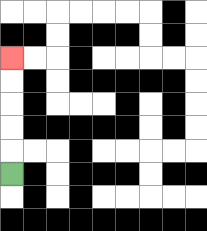{'start': '[0, 7]', 'end': '[0, 2]', 'path_directions': 'U,U,U,U,U', 'path_coordinates': '[[0, 7], [0, 6], [0, 5], [0, 4], [0, 3], [0, 2]]'}